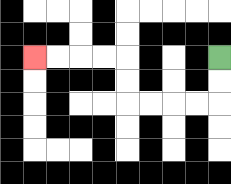{'start': '[9, 2]', 'end': '[1, 2]', 'path_directions': 'D,D,L,L,L,L,U,U,L,L,L,L', 'path_coordinates': '[[9, 2], [9, 3], [9, 4], [8, 4], [7, 4], [6, 4], [5, 4], [5, 3], [5, 2], [4, 2], [3, 2], [2, 2], [1, 2]]'}